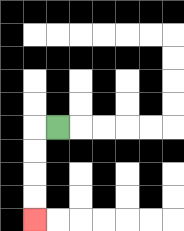{'start': '[2, 5]', 'end': '[1, 9]', 'path_directions': 'L,D,D,D,D', 'path_coordinates': '[[2, 5], [1, 5], [1, 6], [1, 7], [1, 8], [1, 9]]'}